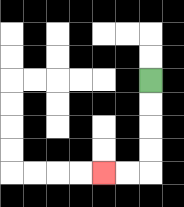{'start': '[6, 3]', 'end': '[4, 7]', 'path_directions': 'D,D,D,D,L,L', 'path_coordinates': '[[6, 3], [6, 4], [6, 5], [6, 6], [6, 7], [5, 7], [4, 7]]'}